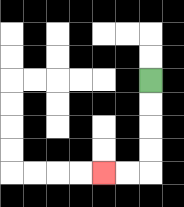{'start': '[6, 3]', 'end': '[4, 7]', 'path_directions': 'D,D,D,D,L,L', 'path_coordinates': '[[6, 3], [6, 4], [6, 5], [6, 6], [6, 7], [5, 7], [4, 7]]'}